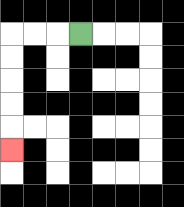{'start': '[3, 1]', 'end': '[0, 6]', 'path_directions': 'L,L,L,D,D,D,D,D', 'path_coordinates': '[[3, 1], [2, 1], [1, 1], [0, 1], [0, 2], [0, 3], [0, 4], [0, 5], [0, 6]]'}